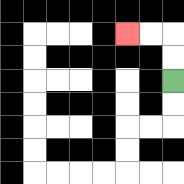{'start': '[7, 3]', 'end': '[5, 1]', 'path_directions': 'U,U,L,L', 'path_coordinates': '[[7, 3], [7, 2], [7, 1], [6, 1], [5, 1]]'}